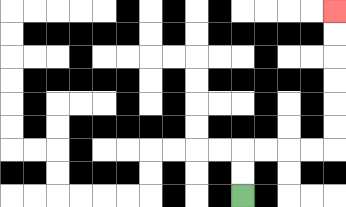{'start': '[10, 8]', 'end': '[14, 0]', 'path_directions': 'U,U,R,R,R,R,U,U,U,U,U,U', 'path_coordinates': '[[10, 8], [10, 7], [10, 6], [11, 6], [12, 6], [13, 6], [14, 6], [14, 5], [14, 4], [14, 3], [14, 2], [14, 1], [14, 0]]'}